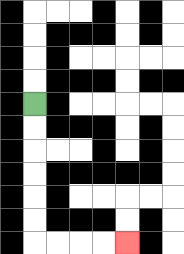{'start': '[1, 4]', 'end': '[5, 10]', 'path_directions': 'D,D,D,D,D,D,R,R,R,R', 'path_coordinates': '[[1, 4], [1, 5], [1, 6], [1, 7], [1, 8], [1, 9], [1, 10], [2, 10], [3, 10], [4, 10], [5, 10]]'}